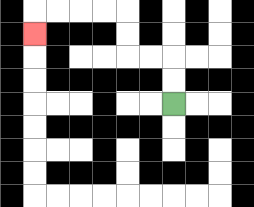{'start': '[7, 4]', 'end': '[1, 1]', 'path_directions': 'U,U,L,L,U,U,L,L,L,L,D', 'path_coordinates': '[[7, 4], [7, 3], [7, 2], [6, 2], [5, 2], [5, 1], [5, 0], [4, 0], [3, 0], [2, 0], [1, 0], [1, 1]]'}